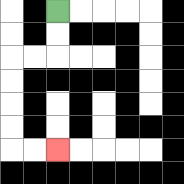{'start': '[2, 0]', 'end': '[2, 6]', 'path_directions': 'D,D,L,L,D,D,D,D,R,R', 'path_coordinates': '[[2, 0], [2, 1], [2, 2], [1, 2], [0, 2], [0, 3], [0, 4], [0, 5], [0, 6], [1, 6], [2, 6]]'}